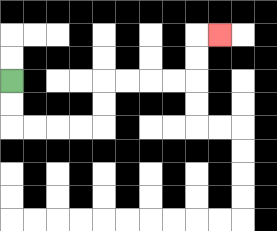{'start': '[0, 3]', 'end': '[9, 1]', 'path_directions': 'D,D,R,R,R,R,U,U,R,R,R,R,U,U,R', 'path_coordinates': '[[0, 3], [0, 4], [0, 5], [1, 5], [2, 5], [3, 5], [4, 5], [4, 4], [4, 3], [5, 3], [6, 3], [7, 3], [8, 3], [8, 2], [8, 1], [9, 1]]'}